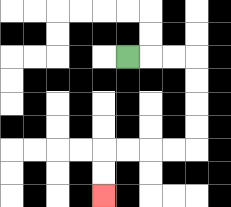{'start': '[5, 2]', 'end': '[4, 8]', 'path_directions': 'R,R,R,D,D,D,D,L,L,L,L,D,D', 'path_coordinates': '[[5, 2], [6, 2], [7, 2], [8, 2], [8, 3], [8, 4], [8, 5], [8, 6], [7, 6], [6, 6], [5, 6], [4, 6], [4, 7], [4, 8]]'}